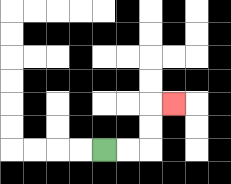{'start': '[4, 6]', 'end': '[7, 4]', 'path_directions': 'R,R,U,U,R', 'path_coordinates': '[[4, 6], [5, 6], [6, 6], [6, 5], [6, 4], [7, 4]]'}